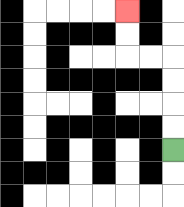{'start': '[7, 6]', 'end': '[5, 0]', 'path_directions': 'U,U,U,U,L,L,U,U', 'path_coordinates': '[[7, 6], [7, 5], [7, 4], [7, 3], [7, 2], [6, 2], [5, 2], [5, 1], [5, 0]]'}